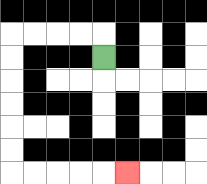{'start': '[4, 2]', 'end': '[5, 7]', 'path_directions': 'U,L,L,L,L,D,D,D,D,D,D,R,R,R,R,R', 'path_coordinates': '[[4, 2], [4, 1], [3, 1], [2, 1], [1, 1], [0, 1], [0, 2], [0, 3], [0, 4], [0, 5], [0, 6], [0, 7], [1, 7], [2, 7], [3, 7], [4, 7], [5, 7]]'}